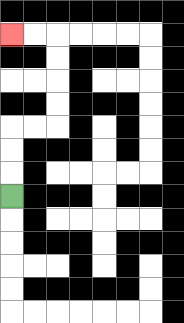{'start': '[0, 8]', 'end': '[0, 1]', 'path_directions': 'U,U,U,R,R,U,U,U,U,L,L', 'path_coordinates': '[[0, 8], [0, 7], [0, 6], [0, 5], [1, 5], [2, 5], [2, 4], [2, 3], [2, 2], [2, 1], [1, 1], [0, 1]]'}